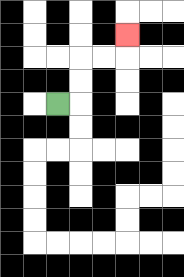{'start': '[2, 4]', 'end': '[5, 1]', 'path_directions': 'R,U,U,R,R,U', 'path_coordinates': '[[2, 4], [3, 4], [3, 3], [3, 2], [4, 2], [5, 2], [5, 1]]'}